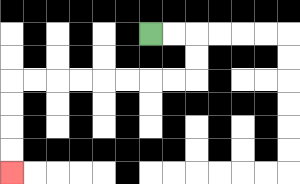{'start': '[6, 1]', 'end': '[0, 7]', 'path_directions': 'R,R,D,D,L,L,L,L,L,L,L,L,D,D,D,D', 'path_coordinates': '[[6, 1], [7, 1], [8, 1], [8, 2], [8, 3], [7, 3], [6, 3], [5, 3], [4, 3], [3, 3], [2, 3], [1, 3], [0, 3], [0, 4], [0, 5], [0, 6], [0, 7]]'}